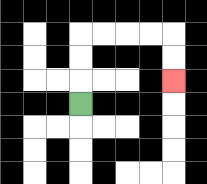{'start': '[3, 4]', 'end': '[7, 3]', 'path_directions': 'U,U,U,R,R,R,R,D,D', 'path_coordinates': '[[3, 4], [3, 3], [3, 2], [3, 1], [4, 1], [5, 1], [6, 1], [7, 1], [7, 2], [7, 3]]'}